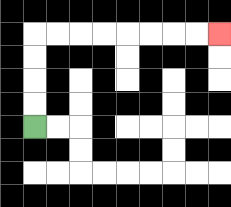{'start': '[1, 5]', 'end': '[9, 1]', 'path_directions': 'U,U,U,U,R,R,R,R,R,R,R,R', 'path_coordinates': '[[1, 5], [1, 4], [1, 3], [1, 2], [1, 1], [2, 1], [3, 1], [4, 1], [5, 1], [6, 1], [7, 1], [8, 1], [9, 1]]'}